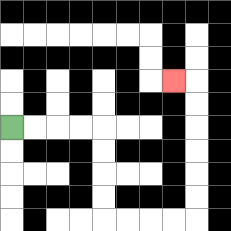{'start': '[0, 5]', 'end': '[7, 3]', 'path_directions': 'R,R,R,R,D,D,D,D,R,R,R,R,U,U,U,U,U,U,L', 'path_coordinates': '[[0, 5], [1, 5], [2, 5], [3, 5], [4, 5], [4, 6], [4, 7], [4, 8], [4, 9], [5, 9], [6, 9], [7, 9], [8, 9], [8, 8], [8, 7], [8, 6], [8, 5], [8, 4], [8, 3], [7, 3]]'}